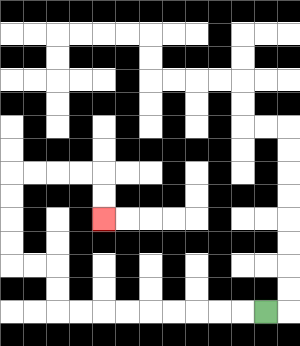{'start': '[11, 13]', 'end': '[4, 9]', 'path_directions': 'L,L,L,L,L,L,L,L,L,U,U,L,L,U,U,U,U,R,R,R,R,D,D', 'path_coordinates': '[[11, 13], [10, 13], [9, 13], [8, 13], [7, 13], [6, 13], [5, 13], [4, 13], [3, 13], [2, 13], [2, 12], [2, 11], [1, 11], [0, 11], [0, 10], [0, 9], [0, 8], [0, 7], [1, 7], [2, 7], [3, 7], [4, 7], [4, 8], [4, 9]]'}